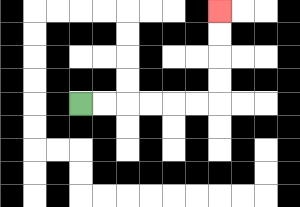{'start': '[3, 4]', 'end': '[9, 0]', 'path_directions': 'R,R,R,R,R,R,U,U,U,U', 'path_coordinates': '[[3, 4], [4, 4], [5, 4], [6, 4], [7, 4], [8, 4], [9, 4], [9, 3], [9, 2], [9, 1], [9, 0]]'}